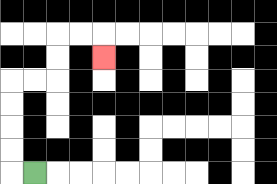{'start': '[1, 7]', 'end': '[4, 2]', 'path_directions': 'L,U,U,U,U,R,R,U,U,R,R,D', 'path_coordinates': '[[1, 7], [0, 7], [0, 6], [0, 5], [0, 4], [0, 3], [1, 3], [2, 3], [2, 2], [2, 1], [3, 1], [4, 1], [4, 2]]'}